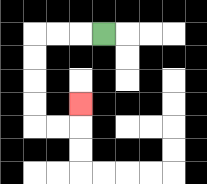{'start': '[4, 1]', 'end': '[3, 4]', 'path_directions': 'L,L,L,D,D,D,D,R,R,U', 'path_coordinates': '[[4, 1], [3, 1], [2, 1], [1, 1], [1, 2], [1, 3], [1, 4], [1, 5], [2, 5], [3, 5], [3, 4]]'}